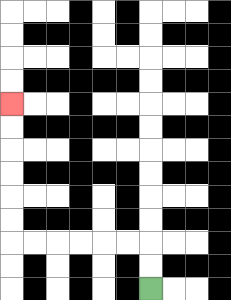{'start': '[6, 12]', 'end': '[0, 4]', 'path_directions': 'U,U,L,L,L,L,L,L,U,U,U,U,U,U', 'path_coordinates': '[[6, 12], [6, 11], [6, 10], [5, 10], [4, 10], [3, 10], [2, 10], [1, 10], [0, 10], [0, 9], [0, 8], [0, 7], [0, 6], [0, 5], [0, 4]]'}